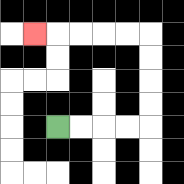{'start': '[2, 5]', 'end': '[1, 1]', 'path_directions': 'R,R,R,R,U,U,U,U,L,L,L,L,L', 'path_coordinates': '[[2, 5], [3, 5], [4, 5], [5, 5], [6, 5], [6, 4], [6, 3], [6, 2], [6, 1], [5, 1], [4, 1], [3, 1], [2, 1], [1, 1]]'}